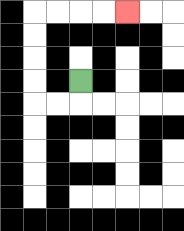{'start': '[3, 3]', 'end': '[5, 0]', 'path_directions': 'D,L,L,U,U,U,U,R,R,R,R', 'path_coordinates': '[[3, 3], [3, 4], [2, 4], [1, 4], [1, 3], [1, 2], [1, 1], [1, 0], [2, 0], [3, 0], [4, 0], [5, 0]]'}